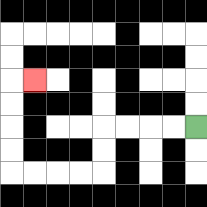{'start': '[8, 5]', 'end': '[1, 3]', 'path_directions': 'L,L,L,L,D,D,L,L,L,L,U,U,U,U,R', 'path_coordinates': '[[8, 5], [7, 5], [6, 5], [5, 5], [4, 5], [4, 6], [4, 7], [3, 7], [2, 7], [1, 7], [0, 7], [0, 6], [0, 5], [0, 4], [0, 3], [1, 3]]'}